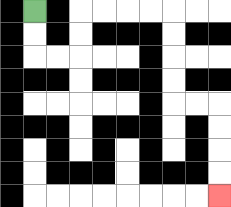{'start': '[1, 0]', 'end': '[9, 8]', 'path_directions': 'D,D,R,R,U,U,R,R,R,R,D,D,D,D,R,R,D,D,D,D', 'path_coordinates': '[[1, 0], [1, 1], [1, 2], [2, 2], [3, 2], [3, 1], [3, 0], [4, 0], [5, 0], [6, 0], [7, 0], [7, 1], [7, 2], [7, 3], [7, 4], [8, 4], [9, 4], [9, 5], [9, 6], [9, 7], [9, 8]]'}